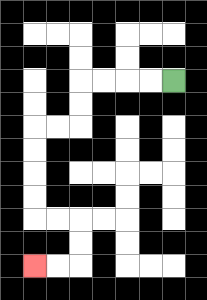{'start': '[7, 3]', 'end': '[1, 11]', 'path_directions': 'L,L,L,L,D,D,L,L,D,D,D,D,R,R,D,D,L,L', 'path_coordinates': '[[7, 3], [6, 3], [5, 3], [4, 3], [3, 3], [3, 4], [3, 5], [2, 5], [1, 5], [1, 6], [1, 7], [1, 8], [1, 9], [2, 9], [3, 9], [3, 10], [3, 11], [2, 11], [1, 11]]'}